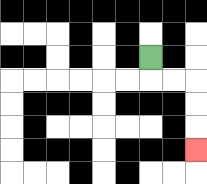{'start': '[6, 2]', 'end': '[8, 6]', 'path_directions': 'D,R,R,D,D,D', 'path_coordinates': '[[6, 2], [6, 3], [7, 3], [8, 3], [8, 4], [8, 5], [8, 6]]'}